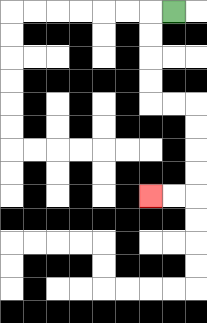{'start': '[7, 0]', 'end': '[6, 8]', 'path_directions': 'L,D,D,D,D,R,R,D,D,D,D,L,L', 'path_coordinates': '[[7, 0], [6, 0], [6, 1], [6, 2], [6, 3], [6, 4], [7, 4], [8, 4], [8, 5], [8, 6], [8, 7], [8, 8], [7, 8], [6, 8]]'}